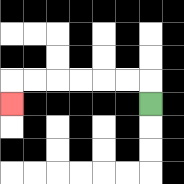{'start': '[6, 4]', 'end': '[0, 4]', 'path_directions': 'U,L,L,L,L,L,L,D', 'path_coordinates': '[[6, 4], [6, 3], [5, 3], [4, 3], [3, 3], [2, 3], [1, 3], [0, 3], [0, 4]]'}